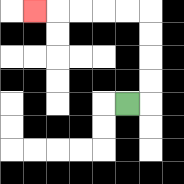{'start': '[5, 4]', 'end': '[1, 0]', 'path_directions': 'R,U,U,U,U,L,L,L,L,L', 'path_coordinates': '[[5, 4], [6, 4], [6, 3], [6, 2], [6, 1], [6, 0], [5, 0], [4, 0], [3, 0], [2, 0], [1, 0]]'}